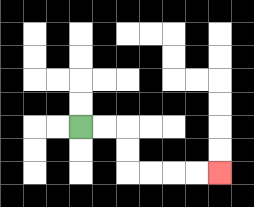{'start': '[3, 5]', 'end': '[9, 7]', 'path_directions': 'R,R,D,D,R,R,R,R', 'path_coordinates': '[[3, 5], [4, 5], [5, 5], [5, 6], [5, 7], [6, 7], [7, 7], [8, 7], [9, 7]]'}